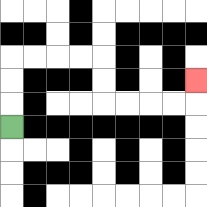{'start': '[0, 5]', 'end': '[8, 3]', 'path_directions': 'U,U,U,R,R,R,R,D,D,R,R,R,R,U', 'path_coordinates': '[[0, 5], [0, 4], [0, 3], [0, 2], [1, 2], [2, 2], [3, 2], [4, 2], [4, 3], [4, 4], [5, 4], [6, 4], [7, 4], [8, 4], [8, 3]]'}